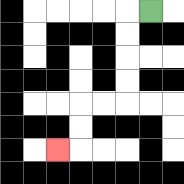{'start': '[6, 0]', 'end': '[2, 6]', 'path_directions': 'L,D,D,D,D,L,L,D,D,L', 'path_coordinates': '[[6, 0], [5, 0], [5, 1], [5, 2], [5, 3], [5, 4], [4, 4], [3, 4], [3, 5], [3, 6], [2, 6]]'}